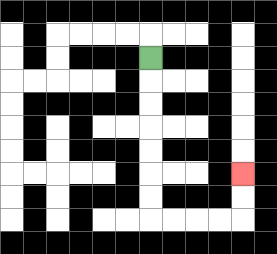{'start': '[6, 2]', 'end': '[10, 7]', 'path_directions': 'D,D,D,D,D,D,D,R,R,R,R,U,U', 'path_coordinates': '[[6, 2], [6, 3], [6, 4], [6, 5], [6, 6], [6, 7], [6, 8], [6, 9], [7, 9], [8, 9], [9, 9], [10, 9], [10, 8], [10, 7]]'}